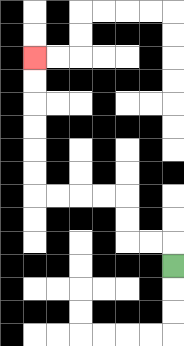{'start': '[7, 11]', 'end': '[1, 2]', 'path_directions': 'U,L,L,U,U,L,L,L,L,U,U,U,U,U,U', 'path_coordinates': '[[7, 11], [7, 10], [6, 10], [5, 10], [5, 9], [5, 8], [4, 8], [3, 8], [2, 8], [1, 8], [1, 7], [1, 6], [1, 5], [1, 4], [1, 3], [1, 2]]'}